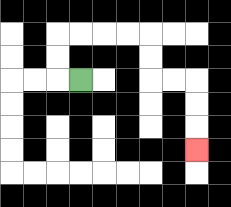{'start': '[3, 3]', 'end': '[8, 6]', 'path_directions': 'L,U,U,R,R,R,R,D,D,R,R,D,D,D', 'path_coordinates': '[[3, 3], [2, 3], [2, 2], [2, 1], [3, 1], [4, 1], [5, 1], [6, 1], [6, 2], [6, 3], [7, 3], [8, 3], [8, 4], [8, 5], [8, 6]]'}